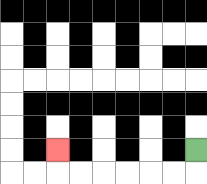{'start': '[8, 6]', 'end': '[2, 6]', 'path_directions': 'D,L,L,L,L,L,L,U', 'path_coordinates': '[[8, 6], [8, 7], [7, 7], [6, 7], [5, 7], [4, 7], [3, 7], [2, 7], [2, 6]]'}